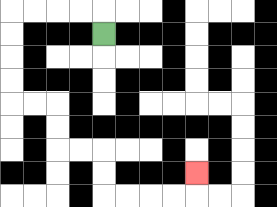{'start': '[4, 1]', 'end': '[8, 7]', 'path_directions': 'U,L,L,L,L,D,D,D,D,R,R,D,D,R,R,D,D,R,R,R,R,U', 'path_coordinates': '[[4, 1], [4, 0], [3, 0], [2, 0], [1, 0], [0, 0], [0, 1], [0, 2], [0, 3], [0, 4], [1, 4], [2, 4], [2, 5], [2, 6], [3, 6], [4, 6], [4, 7], [4, 8], [5, 8], [6, 8], [7, 8], [8, 8], [8, 7]]'}